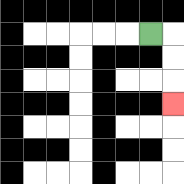{'start': '[6, 1]', 'end': '[7, 4]', 'path_directions': 'R,D,D,D', 'path_coordinates': '[[6, 1], [7, 1], [7, 2], [7, 3], [7, 4]]'}